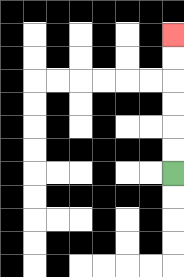{'start': '[7, 7]', 'end': '[7, 1]', 'path_directions': 'U,U,U,U,U,U', 'path_coordinates': '[[7, 7], [7, 6], [7, 5], [7, 4], [7, 3], [7, 2], [7, 1]]'}